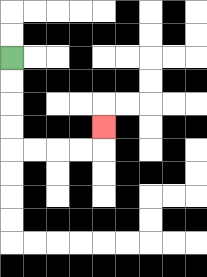{'start': '[0, 2]', 'end': '[4, 5]', 'path_directions': 'D,D,D,D,R,R,R,R,U', 'path_coordinates': '[[0, 2], [0, 3], [0, 4], [0, 5], [0, 6], [1, 6], [2, 6], [3, 6], [4, 6], [4, 5]]'}